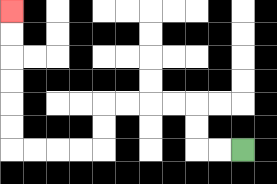{'start': '[10, 6]', 'end': '[0, 0]', 'path_directions': 'L,L,U,U,L,L,L,L,D,D,L,L,L,L,U,U,U,U,U,U', 'path_coordinates': '[[10, 6], [9, 6], [8, 6], [8, 5], [8, 4], [7, 4], [6, 4], [5, 4], [4, 4], [4, 5], [4, 6], [3, 6], [2, 6], [1, 6], [0, 6], [0, 5], [0, 4], [0, 3], [0, 2], [0, 1], [0, 0]]'}